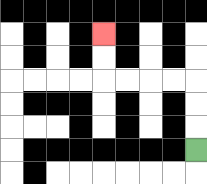{'start': '[8, 6]', 'end': '[4, 1]', 'path_directions': 'U,U,U,L,L,L,L,U,U', 'path_coordinates': '[[8, 6], [8, 5], [8, 4], [8, 3], [7, 3], [6, 3], [5, 3], [4, 3], [4, 2], [4, 1]]'}